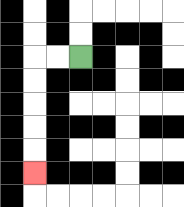{'start': '[3, 2]', 'end': '[1, 7]', 'path_directions': 'L,L,D,D,D,D,D', 'path_coordinates': '[[3, 2], [2, 2], [1, 2], [1, 3], [1, 4], [1, 5], [1, 6], [1, 7]]'}